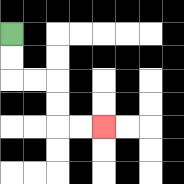{'start': '[0, 1]', 'end': '[4, 5]', 'path_directions': 'D,D,R,R,D,D,R,R', 'path_coordinates': '[[0, 1], [0, 2], [0, 3], [1, 3], [2, 3], [2, 4], [2, 5], [3, 5], [4, 5]]'}